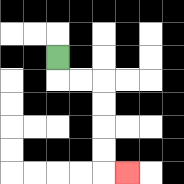{'start': '[2, 2]', 'end': '[5, 7]', 'path_directions': 'D,R,R,D,D,D,D,R', 'path_coordinates': '[[2, 2], [2, 3], [3, 3], [4, 3], [4, 4], [4, 5], [4, 6], [4, 7], [5, 7]]'}